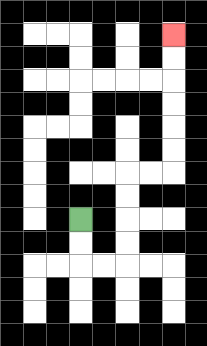{'start': '[3, 9]', 'end': '[7, 1]', 'path_directions': 'D,D,R,R,U,U,U,U,R,R,U,U,U,U,U,U', 'path_coordinates': '[[3, 9], [3, 10], [3, 11], [4, 11], [5, 11], [5, 10], [5, 9], [5, 8], [5, 7], [6, 7], [7, 7], [7, 6], [7, 5], [7, 4], [7, 3], [7, 2], [7, 1]]'}